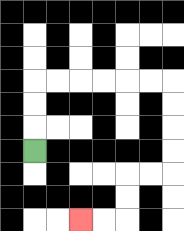{'start': '[1, 6]', 'end': '[3, 9]', 'path_directions': 'U,U,U,R,R,R,R,R,R,D,D,D,D,L,L,D,D,L,L', 'path_coordinates': '[[1, 6], [1, 5], [1, 4], [1, 3], [2, 3], [3, 3], [4, 3], [5, 3], [6, 3], [7, 3], [7, 4], [7, 5], [7, 6], [7, 7], [6, 7], [5, 7], [5, 8], [5, 9], [4, 9], [3, 9]]'}